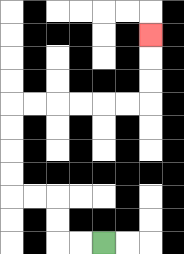{'start': '[4, 10]', 'end': '[6, 1]', 'path_directions': 'L,L,U,U,L,L,U,U,U,U,R,R,R,R,R,R,U,U,U', 'path_coordinates': '[[4, 10], [3, 10], [2, 10], [2, 9], [2, 8], [1, 8], [0, 8], [0, 7], [0, 6], [0, 5], [0, 4], [1, 4], [2, 4], [3, 4], [4, 4], [5, 4], [6, 4], [6, 3], [6, 2], [6, 1]]'}